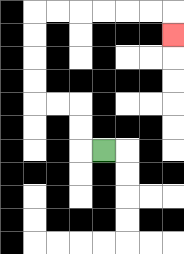{'start': '[4, 6]', 'end': '[7, 1]', 'path_directions': 'L,U,U,L,L,U,U,U,U,R,R,R,R,R,R,D', 'path_coordinates': '[[4, 6], [3, 6], [3, 5], [3, 4], [2, 4], [1, 4], [1, 3], [1, 2], [1, 1], [1, 0], [2, 0], [3, 0], [4, 0], [5, 0], [6, 0], [7, 0], [7, 1]]'}